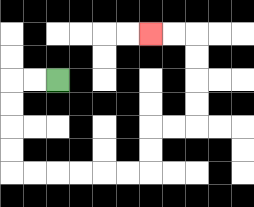{'start': '[2, 3]', 'end': '[6, 1]', 'path_directions': 'L,L,D,D,D,D,R,R,R,R,R,R,U,U,R,R,U,U,U,U,L,L', 'path_coordinates': '[[2, 3], [1, 3], [0, 3], [0, 4], [0, 5], [0, 6], [0, 7], [1, 7], [2, 7], [3, 7], [4, 7], [5, 7], [6, 7], [6, 6], [6, 5], [7, 5], [8, 5], [8, 4], [8, 3], [8, 2], [8, 1], [7, 1], [6, 1]]'}